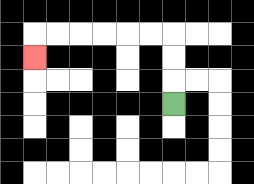{'start': '[7, 4]', 'end': '[1, 2]', 'path_directions': 'U,U,U,L,L,L,L,L,L,D', 'path_coordinates': '[[7, 4], [7, 3], [7, 2], [7, 1], [6, 1], [5, 1], [4, 1], [3, 1], [2, 1], [1, 1], [1, 2]]'}